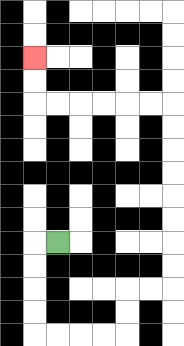{'start': '[2, 10]', 'end': '[1, 2]', 'path_directions': 'L,D,D,D,D,R,R,R,R,U,U,R,R,U,U,U,U,U,U,U,U,L,L,L,L,L,L,U,U', 'path_coordinates': '[[2, 10], [1, 10], [1, 11], [1, 12], [1, 13], [1, 14], [2, 14], [3, 14], [4, 14], [5, 14], [5, 13], [5, 12], [6, 12], [7, 12], [7, 11], [7, 10], [7, 9], [7, 8], [7, 7], [7, 6], [7, 5], [7, 4], [6, 4], [5, 4], [4, 4], [3, 4], [2, 4], [1, 4], [1, 3], [1, 2]]'}